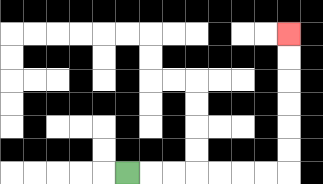{'start': '[5, 7]', 'end': '[12, 1]', 'path_directions': 'R,R,R,R,R,R,R,U,U,U,U,U,U', 'path_coordinates': '[[5, 7], [6, 7], [7, 7], [8, 7], [9, 7], [10, 7], [11, 7], [12, 7], [12, 6], [12, 5], [12, 4], [12, 3], [12, 2], [12, 1]]'}